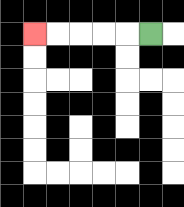{'start': '[6, 1]', 'end': '[1, 1]', 'path_directions': 'L,L,L,L,L', 'path_coordinates': '[[6, 1], [5, 1], [4, 1], [3, 1], [2, 1], [1, 1]]'}